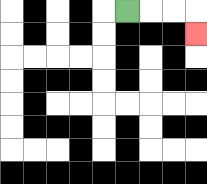{'start': '[5, 0]', 'end': '[8, 1]', 'path_directions': 'R,R,R,D', 'path_coordinates': '[[5, 0], [6, 0], [7, 0], [8, 0], [8, 1]]'}